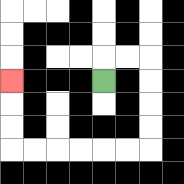{'start': '[4, 3]', 'end': '[0, 3]', 'path_directions': 'U,R,R,D,D,D,D,L,L,L,L,L,L,U,U,U', 'path_coordinates': '[[4, 3], [4, 2], [5, 2], [6, 2], [6, 3], [6, 4], [6, 5], [6, 6], [5, 6], [4, 6], [3, 6], [2, 6], [1, 6], [0, 6], [0, 5], [0, 4], [0, 3]]'}